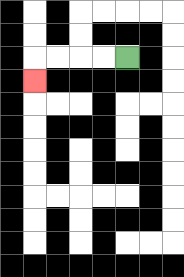{'start': '[5, 2]', 'end': '[1, 3]', 'path_directions': 'L,L,L,L,D', 'path_coordinates': '[[5, 2], [4, 2], [3, 2], [2, 2], [1, 2], [1, 3]]'}